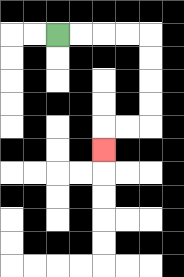{'start': '[2, 1]', 'end': '[4, 6]', 'path_directions': 'R,R,R,R,D,D,D,D,L,L,D', 'path_coordinates': '[[2, 1], [3, 1], [4, 1], [5, 1], [6, 1], [6, 2], [6, 3], [6, 4], [6, 5], [5, 5], [4, 5], [4, 6]]'}